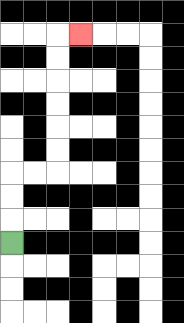{'start': '[0, 10]', 'end': '[3, 1]', 'path_directions': 'U,U,U,R,R,U,U,U,U,U,U,R', 'path_coordinates': '[[0, 10], [0, 9], [0, 8], [0, 7], [1, 7], [2, 7], [2, 6], [2, 5], [2, 4], [2, 3], [2, 2], [2, 1], [3, 1]]'}